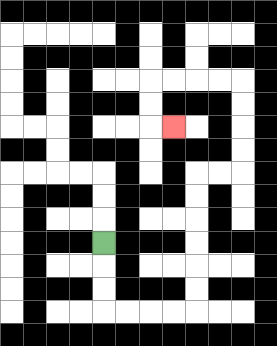{'start': '[4, 10]', 'end': '[7, 5]', 'path_directions': 'D,D,D,R,R,R,R,U,U,U,U,U,U,R,R,U,U,U,U,L,L,L,L,D,D,R', 'path_coordinates': '[[4, 10], [4, 11], [4, 12], [4, 13], [5, 13], [6, 13], [7, 13], [8, 13], [8, 12], [8, 11], [8, 10], [8, 9], [8, 8], [8, 7], [9, 7], [10, 7], [10, 6], [10, 5], [10, 4], [10, 3], [9, 3], [8, 3], [7, 3], [6, 3], [6, 4], [6, 5], [7, 5]]'}